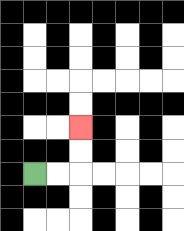{'start': '[1, 7]', 'end': '[3, 5]', 'path_directions': 'R,R,U,U', 'path_coordinates': '[[1, 7], [2, 7], [3, 7], [3, 6], [3, 5]]'}